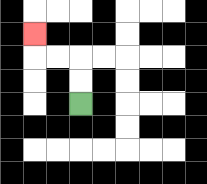{'start': '[3, 4]', 'end': '[1, 1]', 'path_directions': 'U,U,L,L,U', 'path_coordinates': '[[3, 4], [3, 3], [3, 2], [2, 2], [1, 2], [1, 1]]'}